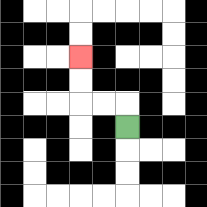{'start': '[5, 5]', 'end': '[3, 2]', 'path_directions': 'U,L,L,U,U', 'path_coordinates': '[[5, 5], [5, 4], [4, 4], [3, 4], [3, 3], [3, 2]]'}